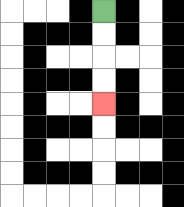{'start': '[4, 0]', 'end': '[4, 4]', 'path_directions': 'D,D,D,D', 'path_coordinates': '[[4, 0], [4, 1], [4, 2], [4, 3], [4, 4]]'}